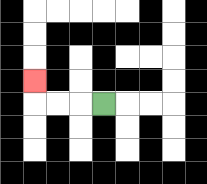{'start': '[4, 4]', 'end': '[1, 3]', 'path_directions': 'L,L,L,U', 'path_coordinates': '[[4, 4], [3, 4], [2, 4], [1, 4], [1, 3]]'}